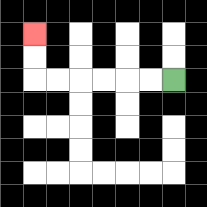{'start': '[7, 3]', 'end': '[1, 1]', 'path_directions': 'L,L,L,L,L,L,U,U', 'path_coordinates': '[[7, 3], [6, 3], [5, 3], [4, 3], [3, 3], [2, 3], [1, 3], [1, 2], [1, 1]]'}